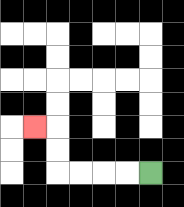{'start': '[6, 7]', 'end': '[1, 5]', 'path_directions': 'L,L,L,L,U,U,L', 'path_coordinates': '[[6, 7], [5, 7], [4, 7], [3, 7], [2, 7], [2, 6], [2, 5], [1, 5]]'}